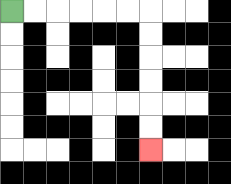{'start': '[0, 0]', 'end': '[6, 6]', 'path_directions': 'R,R,R,R,R,R,D,D,D,D,D,D', 'path_coordinates': '[[0, 0], [1, 0], [2, 0], [3, 0], [4, 0], [5, 0], [6, 0], [6, 1], [6, 2], [6, 3], [6, 4], [6, 5], [6, 6]]'}